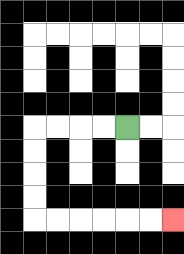{'start': '[5, 5]', 'end': '[7, 9]', 'path_directions': 'L,L,L,L,D,D,D,D,R,R,R,R,R,R', 'path_coordinates': '[[5, 5], [4, 5], [3, 5], [2, 5], [1, 5], [1, 6], [1, 7], [1, 8], [1, 9], [2, 9], [3, 9], [4, 9], [5, 9], [6, 9], [7, 9]]'}